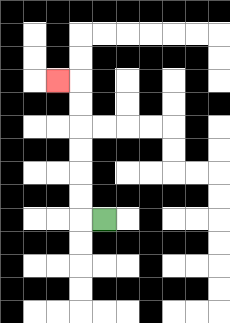{'start': '[4, 9]', 'end': '[2, 3]', 'path_directions': 'L,U,U,U,U,U,U,L', 'path_coordinates': '[[4, 9], [3, 9], [3, 8], [3, 7], [3, 6], [3, 5], [3, 4], [3, 3], [2, 3]]'}